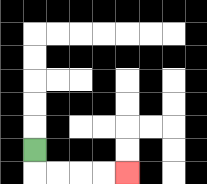{'start': '[1, 6]', 'end': '[5, 7]', 'path_directions': 'D,R,R,R,R', 'path_coordinates': '[[1, 6], [1, 7], [2, 7], [3, 7], [4, 7], [5, 7]]'}